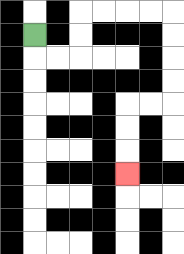{'start': '[1, 1]', 'end': '[5, 7]', 'path_directions': 'D,R,R,U,U,R,R,R,R,D,D,D,D,L,L,D,D,D', 'path_coordinates': '[[1, 1], [1, 2], [2, 2], [3, 2], [3, 1], [3, 0], [4, 0], [5, 0], [6, 0], [7, 0], [7, 1], [7, 2], [7, 3], [7, 4], [6, 4], [5, 4], [5, 5], [5, 6], [5, 7]]'}